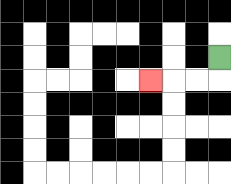{'start': '[9, 2]', 'end': '[6, 3]', 'path_directions': 'D,L,L,L', 'path_coordinates': '[[9, 2], [9, 3], [8, 3], [7, 3], [6, 3]]'}